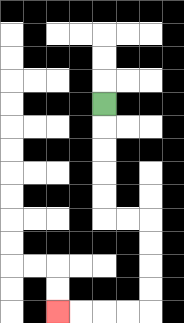{'start': '[4, 4]', 'end': '[2, 13]', 'path_directions': 'D,D,D,D,D,R,R,D,D,D,D,L,L,L,L', 'path_coordinates': '[[4, 4], [4, 5], [4, 6], [4, 7], [4, 8], [4, 9], [5, 9], [6, 9], [6, 10], [6, 11], [6, 12], [6, 13], [5, 13], [4, 13], [3, 13], [2, 13]]'}